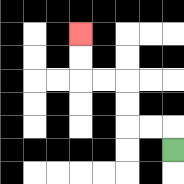{'start': '[7, 6]', 'end': '[3, 1]', 'path_directions': 'U,L,L,U,U,L,L,U,U', 'path_coordinates': '[[7, 6], [7, 5], [6, 5], [5, 5], [5, 4], [5, 3], [4, 3], [3, 3], [3, 2], [3, 1]]'}